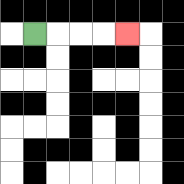{'start': '[1, 1]', 'end': '[5, 1]', 'path_directions': 'R,R,R,R', 'path_coordinates': '[[1, 1], [2, 1], [3, 1], [4, 1], [5, 1]]'}